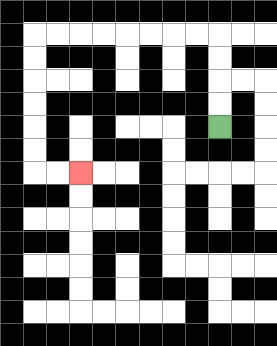{'start': '[9, 5]', 'end': '[3, 7]', 'path_directions': 'U,U,U,U,L,L,L,L,L,L,L,L,D,D,D,D,D,D,R,R', 'path_coordinates': '[[9, 5], [9, 4], [9, 3], [9, 2], [9, 1], [8, 1], [7, 1], [6, 1], [5, 1], [4, 1], [3, 1], [2, 1], [1, 1], [1, 2], [1, 3], [1, 4], [1, 5], [1, 6], [1, 7], [2, 7], [3, 7]]'}